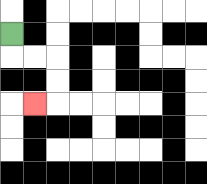{'start': '[0, 1]', 'end': '[1, 4]', 'path_directions': 'D,R,R,D,D,L', 'path_coordinates': '[[0, 1], [0, 2], [1, 2], [2, 2], [2, 3], [2, 4], [1, 4]]'}